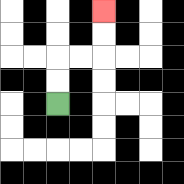{'start': '[2, 4]', 'end': '[4, 0]', 'path_directions': 'U,U,R,R,U,U', 'path_coordinates': '[[2, 4], [2, 3], [2, 2], [3, 2], [4, 2], [4, 1], [4, 0]]'}